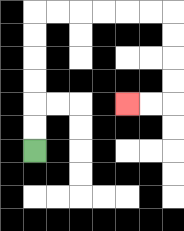{'start': '[1, 6]', 'end': '[5, 4]', 'path_directions': 'U,U,U,U,U,U,R,R,R,R,R,R,D,D,D,D,L,L', 'path_coordinates': '[[1, 6], [1, 5], [1, 4], [1, 3], [1, 2], [1, 1], [1, 0], [2, 0], [3, 0], [4, 0], [5, 0], [6, 0], [7, 0], [7, 1], [7, 2], [7, 3], [7, 4], [6, 4], [5, 4]]'}